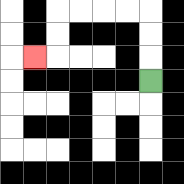{'start': '[6, 3]', 'end': '[1, 2]', 'path_directions': 'U,U,U,L,L,L,L,D,D,L', 'path_coordinates': '[[6, 3], [6, 2], [6, 1], [6, 0], [5, 0], [4, 0], [3, 0], [2, 0], [2, 1], [2, 2], [1, 2]]'}